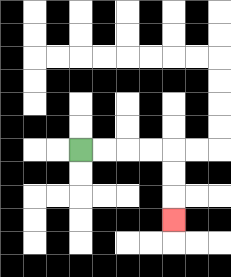{'start': '[3, 6]', 'end': '[7, 9]', 'path_directions': 'R,R,R,R,D,D,D', 'path_coordinates': '[[3, 6], [4, 6], [5, 6], [6, 6], [7, 6], [7, 7], [7, 8], [7, 9]]'}